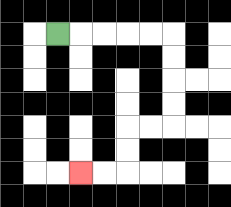{'start': '[2, 1]', 'end': '[3, 7]', 'path_directions': 'R,R,R,R,R,D,D,D,D,L,L,D,D,L,L', 'path_coordinates': '[[2, 1], [3, 1], [4, 1], [5, 1], [6, 1], [7, 1], [7, 2], [7, 3], [7, 4], [7, 5], [6, 5], [5, 5], [5, 6], [5, 7], [4, 7], [3, 7]]'}